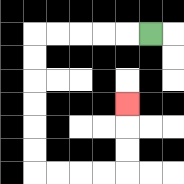{'start': '[6, 1]', 'end': '[5, 4]', 'path_directions': 'L,L,L,L,L,D,D,D,D,D,D,R,R,R,R,U,U,U', 'path_coordinates': '[[6, 1], [5, 1], [4, 1], [3, 1], [2, 1], [1, 1], [1, 2], [1, 3], [1, 4], [1, 5], [1, 6], [1, 7], [2, 7], [3, 7], [4, 7], [5, 7], [5, 6], [5, 5], [5, 4]]'}